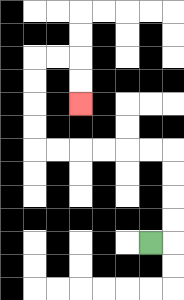{'start': '[6, 10]', 'end': '[3, 4]', 'path_directions': 'R,U,U,U,U,L,L,L,L,L,L,U,U,U,U,R,R,D,D', 'path_coordinates': '[[6, 10], [7, 10], [7, 9], [7, 8], [7, 7], [7, 6], [6, 6], [5, 6], [4, 6], [3, 6], [2, 6], [1, 6], [1, 5], [1, 4], [1, 3], [1, 2], [2, 2], [3, 2], [3, 3], [3, 4]]'}